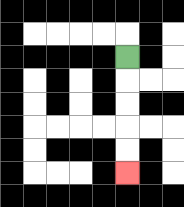{'start': '[5, 2]', 'end': '[5, 7]', 'path_directions': 'D,D,D,D,D', 'path_coordinates': '[[5, 2], [5, 3], [5, 4], [5, 5], [5, 6], [5, 7]]'}